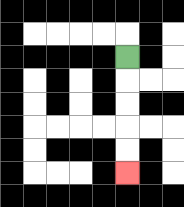{'start': '[5, 2]', 'end': '[5, 7]', 'path_directions': 'D,D,D,D,D', 'path_coordinates': '[[5, 2], [5, 3], [5, 4], [5, 5], [5, 6], [5, 7]]'}